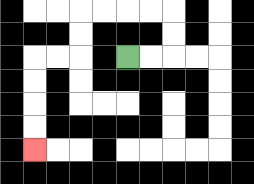{'start': '[5, 2]', 'end': '[1, 6]', 'path_directions': 'R,R,U,U,L,L,L,L,D,D,L,L,D,D,D,D', 'path_coordinates': '[[5, 2], [6, 2], [7, 2], [7, 1], [7, 0], [6, 0], [5, 0], [4, 0], [3, 0], [3, 1], [3, 2], [2, 2], [1, 2], [1, 3], [1, 4], [1, 5], [1, 6]]'}